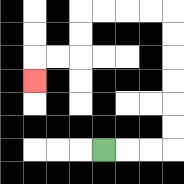{'start': '[4, 6]', 'end': '[1, 3]', 'path_directions': 'R,R,R,U,U,U,U,U,U,L,L,L,L,D,D,L,L,D', 'path_coordinates': '[[4, 6], [5, 6], [6, 6], [7, 6], [7, 5], [7, 4], [7, 3], [7, 2], [7, 1], [7, 0], [6, 0], [5, 0], [4, 0], [3, 0], [3, 1], [3, 2], [2, 2], [1, 2], [1, 3]]'}